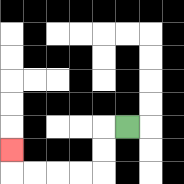{'start': '[5, 5]', 'end': '[0, 6]', 'path_directions': 'L,D,D,L,L,L,L,U', 'path_coordinates': '[[5, 5], [4, 5], [4, 6], [4, 7], [3, 7], [2, 7], [1, 7], [0, 7], [0, 6]]'}